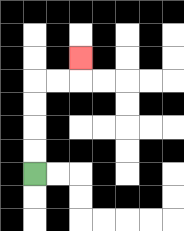{'start': '[1, 7]', 'end': '[3, 2]', 'path_directions': 'U,U,U,U,R,R,U', 'path_coordinates': '[[1, 7], [1, 6], [1, 5], [1, 4], [1, 3], [2, 3], [3, 3], [3, 2]]'}